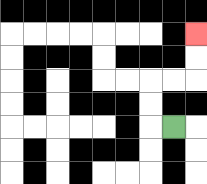{'start': '[7, 5]', 'end': '[8, 1]', 'path_directions': 'L,U,U,R,R,U,U', 'path_coordinates': '[[7, 5], [6, 5], [6, 4], [6, 3], [7, 3], [8, 3], [8, 2], [8, 1]]'}